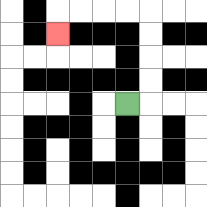{'start': '[5, 4]', 'end': '[2, 1]', 'path_directions': 'R,U,U,U,U,L,L,L,L,D', 'path_coordinates': '[[5, 4], [6, 4], [6, 3], [6, 2], [6, 1], [6, 0], [5, 0], [4, 0], [3, 0], [2, 0], [2, 1]]'}